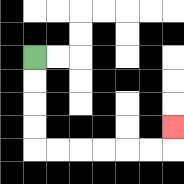{'start': '[1, 2]', 'end': '[7, 5]', 'path_directions': 'D,D,D,D,R,R,R,R,R,R,U', 'path_coordinates': '[[1, 2], [1, 3], [1, 4], [1, 5], [1, 6], [2, 6], [3, 6], [4, 6], [5, 6], [6, 6], [7, 6], [7, 5]]'}